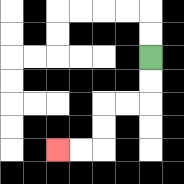{'start': '[6, 2]', 'end': '[2, 6]', 'path_directions': 'D,D,L,L,D,D,L,L', 'path_coordinates': '[[6, 2], [6, 3], [6, 4], [5, 4], [4, 4], [4, 5], [4, 6], [3, 6], [2, 6]]'}